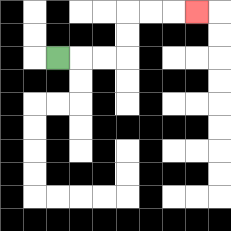{'start': '[2, 2]', 'end': '[8, 0]', 'path_directions': 'R,R,R,U,U,R,R,R', 'path_coordinates': '[[2, 2], [3, 2], [4, 2], [5, 2], [5, 1], [5, 0], [6, 0], [7, 0], [8, 0]]'}